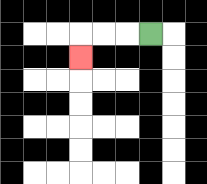{'start': '[6, 1]', 'end': '[3, 2]', 'path_directions': 'L,L,L,D', 'path_coordinates': '[[6, 1], [5, 1], [4, 1], [3, 1], [3, 2]]'}